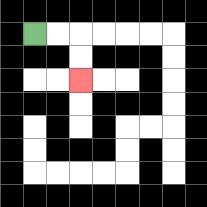{'start': '[1, 1]', 'end': '[3, 3]', 'path_directions': 'R,R,D,D', 'path_coordinates': '[[1, 1], [2, 1], [3, 1], [3, 2], [3, 3]]'}